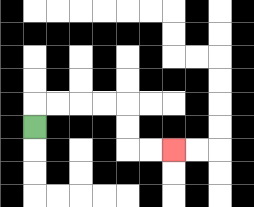{'start': '[1, 5]', 'end': '[7, 6]', 'path_directions': 'U,R,R,R,R,D,D,R,R', 'path_coordinates': '[[1, 5], [1, 4], [2, 4], [3, 4], [4, 4], [5, 4], [5, 5], [5, 6], [6, 6], [7, 6]]'}